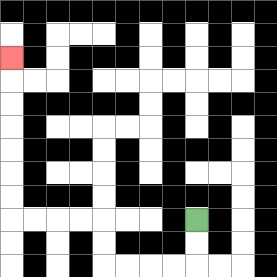{'start': '[8, 9]', 'end': '[0, 2]', 'path_directions': 'D,D,L,L,L,L,U,U,L,L,L,L,U,U,U,U,U,U,U', 'path_coordinates': '[[8, 9], [8, 10], [8, 11], [7, 11], [6, 11], [5, 11], [4, 11], [4, 10], [4, 9], [3, 9], [2, 9], [1, 9], [0, 9], [0, 8], [0, 7], [0, 6], [0, 5], [0, 4], [0, 3], [0, 2]]'}